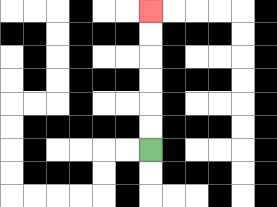{'start': '[6, 6]', 'end': '[6, 0]', 'path_directions': 'U,U,U,U,U,U', 'path_coordinates': '[[6, 6], [6, 5], [6, 4], [6, 3], [6, 2], [6, 1], [6, 0]]'}